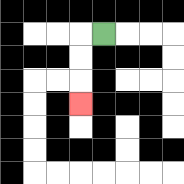{'start': '[4, 1]', 'end': '[3, 4]', 'path_directions': 'L,D,D,D', 'path_coordinates': '[[4, 1], [3, 1], [3, 2], [3, 3], [3, 4]]'}